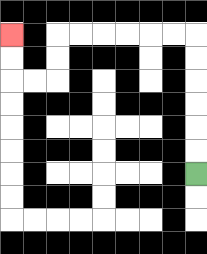{'start': '[8, 7]', 'end': '[0, 1]', 'path_directions': 'U,U,U,U,U,U,L,L,L,L,L,L,D,D,L,L,U,U', 'path_coordinates': '[[8, 7], [8, 6], [8, 5], [8, 4], [8, 3], [8, 2], [8, 1], [7, 1], [6, 1], [5, 1], [4, 1], [3, 1], [2, 1], [2, 2], [2, 3], [1, 3], [0, 3], [0, 2], [0, 1]]'}